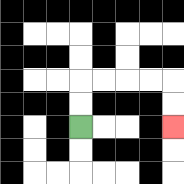{'start': '[3, 5]', 'end': '[7, 5]', 'path_directions': 'U,U,R,R,R,R,D,D', 'path_coordinates': '[[3, 5], [3, 4], [3, 3], [4, 3], [5, 3], [6, 3], [7, 3], [7, 4], [7, 5]]'}